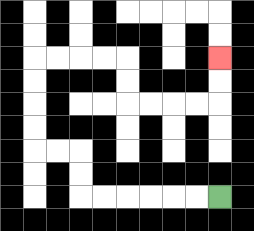{'start': '[9, 8]', 'end': '[9, 2]', 'path_directions': 'L,L,L,L,L,L,U,U,L,L,U,U,U,U,R,R,R,R,D,D,R,R,R,R,U,U', 'path_coordinates': '[[9, 8], [8, 8], [7, 8], [6, 8], [5, 8], [4, 8], [3, 8], [3, 7], [3, 6], [2, 6], [1, 6], [1, 5], [1, 4], [1, 3], [1, 2], [2, 2], [3, 2], [4, 2], [5, 2], [5, 3], [5, 4], [6, 4], [7, 4], [8, 4], [9, 4], [9, 3], [9, 2]]'}